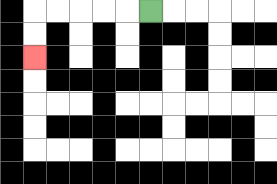{'start': '[6, 0]', 'end': '[1, 2]', 'path_directions': 'L,L,L,L,L,D,D', 'path_coordinates': '[[6, 0], [5, 0], [4, 0], [3, 0], [2, 0], [1, 0], [1, 1], [1, 2]]'}